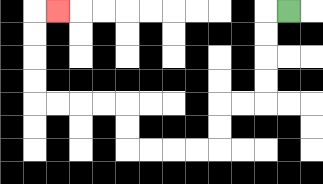{'start': '[12, 0]', 'end': '[2, 0]', 'path_directions': 'L,D,D,D,D,L,L,D,D,L,L,L,L,U,U,L,L,L,L,U,U,U,U,R', 'path_coordinates': '[[12, 0], [11, 0], [11, 1], [11, 2], [11, 3], [11, 4], [10, 4], [9, 4], [9, 5], [9, 6], [8, 6], [7, 6], [6, 6], [5, 6], [5, 5], [5, 4], [4, 4], [3, 4], [2, 4], [1, 4], [1, 3], [1, 2], [1, 1], [1, 0], [2, 0]]'}